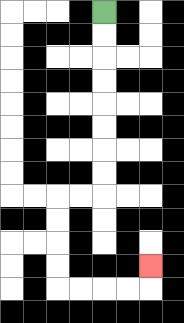{'start': '[4, 0]', 'end': '[6, 11]', 'path_directions': 'D,D,D,D,D,D,D,D,L,L,D,D,D,D,R,R,R,R,U', 'path_coordinates': '[[4, 0], [4, 1], [4, 2], [4, 3], [4, 4], [4, 5], [4, 6], [4, 7], [4, 8], [3, 8], [2, 8], [2, 9], [2, 10], [2, 11], [2, 12], [3, 12], [4, 12], [5, 12], [6, 12], [6, 11]]'}